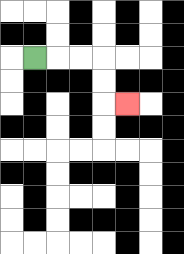{'start': '[1, 2]', 'end': '[5, 4]', 'path_directions': 'R,R,R,D,D,R', 'path_coordinates': '[[1, 2], [2, 2], [3, 2], [4, 2], [4, 3], [4, 4], [5, 4]]'}